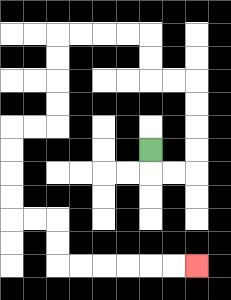{'start': '[6, 6]', 'end': '[8, 11]', 'path_directions': 'D,R,R,U,U,U,U,L,L,U,U,L,L,L,L,D,D,D,D,L,L,D,D,D,D,R,R,D,D,R,R,R,R,R,R', 'path_coordinates': '[[6, 6], [6, 7], [7, 7], [8, 7], [8, 6], [8, 5], [8, 4], [8, 3], [7, 3], [6, 3], [6, 2], [6, 1], [5, 1], [4, 1], [3, 1], [2, 1], [2, 2], [2, 3], [2, 4], [2, 5], [1, 5], [0, 5], [0, 6], [0, 7], [0, 8], [0, 9], [1, 9], [2, 9], [2, 10], [2, 11], [3, 11], [4, 11], [5, 11], [6, 11], [7, 11], [8, 11]]'}